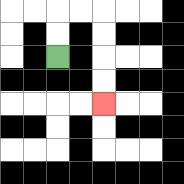{'start': '[2, 2]', 'end': '[4, 4]', 'path_directions': 'U,U,R,R,D,D,D,D', 'path_coordinates': '[[2, 2], [2, 1], [2, 0], [3, 0], [4, 0], [4, 1], [4, 2], [4, 3], [4, 4]]'}